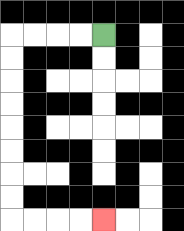{'start': '[4, 1]', 'end': '[4, 9]', 'path_directions': 'L,L,L,L,D,D,D,D,D,D,D,D,R,R,R,R', 'path_coordinates': '[[4, 1], [3, 1], [2, 1], [1, 1], [0, 1], [0, 2], [0, 3], [0, 4], [0, 5], [0, 6], [0, 7], [0, 8], [0, 9], [1, 9], [2, 9], [3, 9], [4, 9]]'}